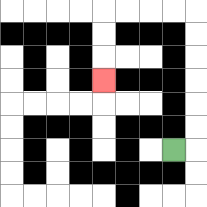{'start': '[7, 6]', 'end': '[4, 3]', 'path_directions': 'R,U,U,U,U,U,U,L,L,L,L,D,D,D', 'path_coordinates': '[[7, 6], [8, 6], [8, 5], [8, 4], [8, 3], [8, 2], [8, 1], [8, 0], [7, 0], [6, 0], [5, 0], [4, 0], [4, 1], [4, 2], [4, 3]]'}